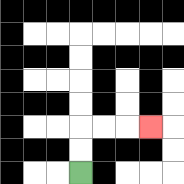{'start': '[3, 7]', 'end': '[6, 5]', 'path_directions': 'U,U,R,R,R', 'path_coordinates': '[[3, 7], [3, 6], [3, 5], [4, 5], [5, 5], [6, 5]]'}